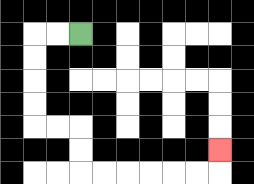{'start': '[3, 1]', 'end': '[9, 6]', 'path_directions': 'L,L,D,D,D,D,R,R,D,D,R,R,R,R,R,R,U', 'path_coordinates': '[[3, 1], [2, 1], [1, 1], [1, 2], [1, 3], [1, 4], [1, 5], [2, 5], [3, 5], [3, 6], [3, 7], [4, 7], [5, 7], [6, 7], [7, 7], [8, 7], [9, 7], [9, 6]]'}